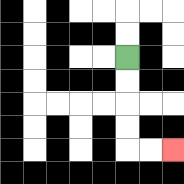{'start': '[5, 2]', 'end': '[7, 6]', 'path_directions': 'D,D,D,D,R,R', 'path_coordinates': '[[5, 2], [5, 3], [5, 4], [5, 5], [5, 6], [6, 6], [7, 6]]'}